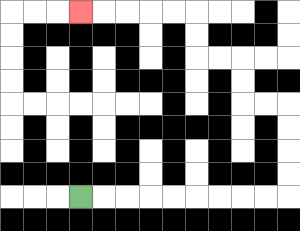{'start': '[3, 8]', 'end': '[3, 0]', 'path_directions': 'R,R,R,R,R,R,R,R,R,U,U,U,U,L,L,U,U,L,L,U,U,L,L,L,L,L', 'path_coordinates': '[[3, 8], [4, 8], [5, 8], [6, 8], [7, 8], [8, 8], [9, 8], [10, 8], [11, 8], [12, 8], [12, 7], [12, 6], [12, 5], [12, 4], [11, 4], [10, 4], [10, 3], [10, 2], [9, 2], [8, 2], [8, 1], [8, 0], [7, 0], [6, 0], [5, 0], [4, 0], [3, 0]]'}